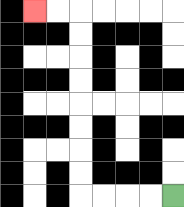{'start': '[7, 8]', 'end': '[1, 0]', 'path_directions': 'L,L,L,L,U,U,U,U,U,U,U,U,L,L', 'path_coordinates': '[[7, 8], [6, 8], [5, 8], [4, 8], [3, 8], [3, 7], [3, 6], [3, 5], [3, 4], [3, 3], [3, 2], [3, 1], [3, 0], [2, 0], [1, 0]]'}